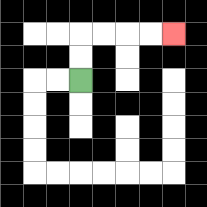{'start': '[3, 3]', 'end': '[7, 1]', 'path_directions': 'U,U,R,R,R,R', 'path_coordinates': '[[3, 3], [3, 2], [3, 1], [4, 1], [5, 1], [6, 1], [7, 1]]'}